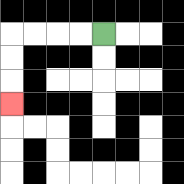{'start': '[4, 1]', 'end': '[0, 4]', 'path_directions': 'L,L,L,L,D,D,D', 'path_coordinates': '[[4, 1], [3, 1], [2, 1], [1, 1], [0, 1], [0, 2], [0, 3], [0, 4]]'}